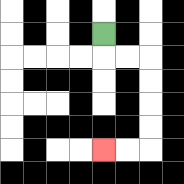{'start': '[4, 1]', 'end': '[4, 6]', 'path_directions': 'D,R,R,D,D,D,D,L,L', 'path_coordinates': '[[4, 1], [4, 2], [5, 2], [6, 2], [6, 3], [6, 4], [6, 5], [6, 6], [5, 6], [4, 6]]'}